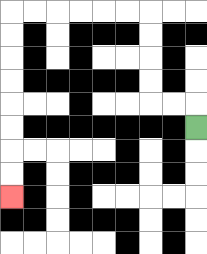{'start': '[8, 5]', 'end': '[0, 8]', 'path_directions': 'U,L,L,U,U,U,U,L,L,L,L,L,L,D,D,D,D,D,D,D,D', 'path_coordinates': '[[8, 5], [8, 4], [7, 4], [6, 4], [6, 3], [6, 2], [6, 1], [6, 0], [5, 0], [4, 0], [3, 0], [2, 0], [1, 0], [0, 0], [0, 1], [0, 2], [0, 3], [0, 4], [0, 5], [0, 6], [0, 7], [0, 8]]'}